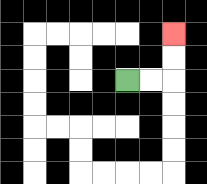{'start': '[5, 3]', 'end': '[7, 1]', 'path_directions': 'R,R,U,U', 'path_coordinates': '[[5, 3], [6, 3], [7, 3], [7, 2], [7, 1]]'}